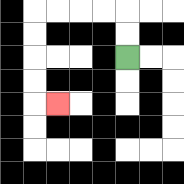{'start': '[5, 2]', 'end': '[2, 4]', 'path_directions': 'U,U,L,L,L,L,D,D,D,D,R', 'path_coordinates': '[[5, 2], [5, 1], [5, 0], [4, 0], [3, 0], [2, 0], [1, 0], [1, 1], [1, 2], [1, 3], [1, 4], [2, 4]]'}